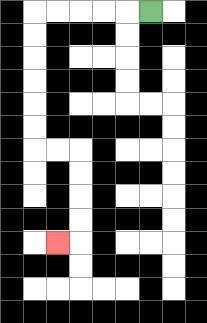{'start': '[6, 0]', 'end': '[2, 10]', 'path_directions': 'L,L,L,L,L,D,D,D,D,D,D,R,R,D,D,D,D,L', 'path_coordinates': '[[6, 0], [5, 0], [4, 0], [3, 0], [2, 0], [1, 0], [1, 1], [1, 2], [1, 3], [1, 4], [1, 5], [1, 6], [2, 6], [3, 6], [3, 7], [3, 8], [3, 9], [3, 10], [2, 10]]'}